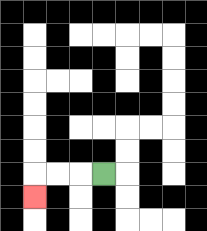{'start': '[4, 7]', 'end': '[1, 8]', 'path_directions': 'L,L,L,D', 'path_coordinates': '[[4, 7], [3, 7], [2, 7], [1, 7], [1, 8]]'}